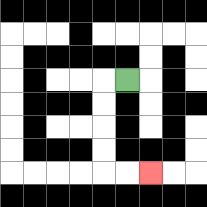{'start': '[5, 3]', 'end': '[6, 7]', 'path_directions': 'L,D,D,D,D,R,R', 'path_coordinates': '[[5, 3], [4, 3], [4, 4], [4, 5], [4, 6], [4, 7], [5, 7], [6, 7]]'}